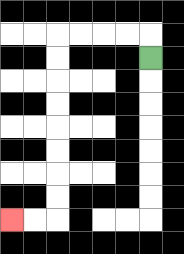{'start': '[6, 2]', 'end': '[0, 9]', 'path_directions': 'U,L,L,L,L,D,D,D,D,D,D,D,D,L,L', 'path_coordinates': '[[6, 2], [6, 1], [5, 1], [4, 1], [3, 1], [2, 1], [2, 2], [2, 3], [2, 4], [2, 5], [2, 6], [2, 7], [2, 8], [2, 9], [1, 9], [0, 9]]'}